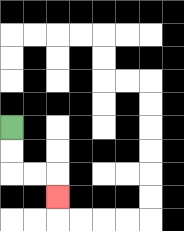{'start': '[0, 5]', 'end': '[2, 8]', 'path_directions': 'D,D,R,R,D', 'path_coordinates': '[[0, 5], [0, 6], [0, 7], [1, 7], [2, 7], [2, 8]]'}